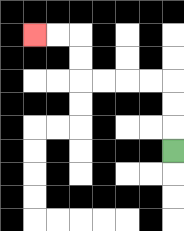{'start': '[7, 6]', 'end': '[1, 1]', 'path_directions': 'U,U,U,L,L,L,L,U,U,L,L', 'path_coordinates': '[[7, 6], [7, 5], [7, 4], [7, 3], [6, 3], [5, 3], [4, 3], [3, 3], [3, 2], [3, 1], [2, 1], [1, 1]]'}